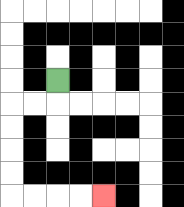{'start': '[2, 3]', 'end': '[4, 8]', 'path_directions': 'D,L,L,D,D,D,D,R,R,R,R', 'path_coordinates': '[[2, 3], [2, 4], [1, 4], [0, 4], [0, 5], [0, 6], [0, 7], [0, 8], [1, 8], [2, 8], [3, 8], [4, 8]]'}